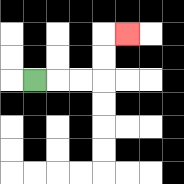{'start': '[1, 3]', 'end': '[5, 1]', 'path_directions': 'R,R,R,U,U,R', 'path_coordinates': '[[1, 3], [2, 3], [3, 3], [4, 3], [4, 2], [4, 1], [5, 1]]'}